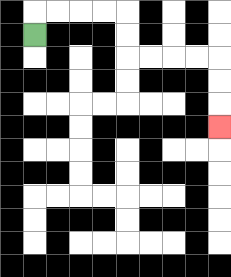{'start': '[1, 1]', 'end': '[9, 5]', 'path_directions': 'U,R,R,R,R,D,D,R,R,R,R,D,D,D', 'path_coordinates': '[[1, 1], [1, 0], [2, 0], [3, 0], [4, 0], [5, 0], [5, 1], [5, 2], [6, 2], [7, 2], [8, 2], [9, 2], [9, 3], [9, 4], [9, 5]]'}